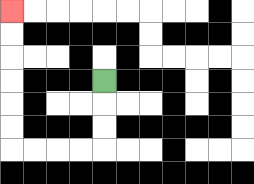{'start': '[4, 3]', 'end': '[0, 0]', 'path_directions': 'D,D,D,L,L,L,L,U,U,U,U,U,U', 'path_coordinates': '[[4, 3], [4, 4], [4, 5], [4, 6], [3, 6], [2, 6], [1, 6], [0, 6], [0, 5], [0, 4], [0, 3], [0, 2], [0, 1], [0, 0]]'}